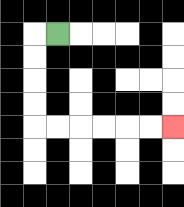{'start': '[2, 1]', 'end': '[7, 5]', 'path_directions': 'L,D,D,D,D,R,R,R,R,R,R', 'path_coordinates': '[[2, 1], [1, 1], [1, 2], [1, 3], [1, 4], [1, 5], [2, 5], [3, 5], [4, 5], [5, 5], [6, 5], [7, 5]]'}